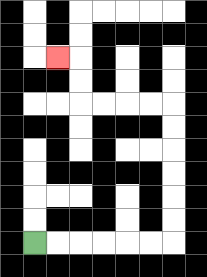{'start': '[1, 10]', 'end': '[2, 2]', 'path_directions': 'R,R,R,R,R,R,U,U,U,U,U,U,L,L,L,L,U,U,L', 'path_coordinates': '[[1, 10], [2, 10], [3, 10], [4, 10], [5, 10], [6, 10], [7, 10], [7, 9], [7, 8], [7, 7], [7, 6], [7, 5], [7, 4], [6, 4], [5, 4], [4, 4], [3, 4], [3, 3], [3, 2], [2, 2]]'}